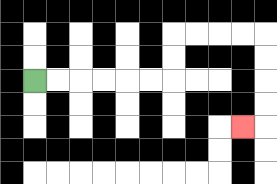{'start': '[1, 3]', 'end': '[10, 5]', 'path_directions': 'R,R,R,R,R,R,U,U,R,R,R,R,D,D,D,D,L', 'path_coordinates': '[[1, 3], [2, 3], [3, 3], [4, 3], [5, 3], [6, 3], [7, 3], [7, 2], [7, 1], [8, 1], [9, 1], [10, 1], [11, 1], [11, 2], [11, 3], [11, 4], [11, 5], [10, 5]]'}